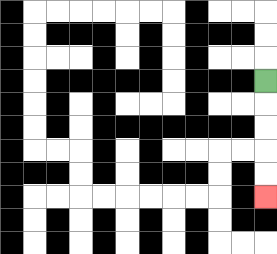{'start': '[11, 3]', 'end': '[11, 8]', 'path_directions': 'D,D,D,D,D', 'path_coordinates': '[[11, 3], [11, 4], [11, 5], [11, 6], [11, 7], [11, 8]]'}